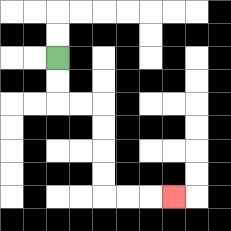{'start': '[2, 2]', 'end': '[7, 8]', 'path_directions': 'D,D,R,R,D,D,D,D,R,R,R', 'path_coordinates': '[[2, 2], [2, 3], [2, 4], [3, 4], [4, 4], [4, 5], [4, 6], [4, 7], [4, 8], [5, 8], [6, 8], [7, 8]]'}